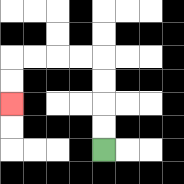{'start': '[4, 6]', 'end': '[0, 4]', 'path_directions': 'U,U,U,U,L,L,L,L,D,D', 'path_coordinates': '[[4, 6], [4, 5], [4, 4], [4, 3], [4, 2], [3, 2], [2, 2], [1, 2], [0, 2], [0, 3], [0, 4]]'}